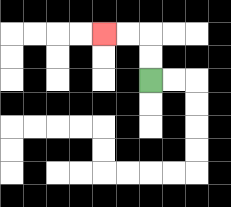{'start': '[6, 3]', 'end': '[4, 1]', 'path_directions': 'U,U,L,L', 'path_coordinates': '[[6, 3], [6, 2], [6, 1], [5, 1], [4, 1]]'}